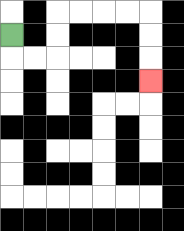{'start': '[0, 1]', 'end': '[6, 3]', 'path_directions': 'D,R,R,U,U,R,R,R,R,D,D,D', 'path_coordinates': '[[0, 1], [0, 2], [1, 2], [2, 2], [2, 1], [2, 0], [3, 0], [4, 0], [5, 0], [6, 0], [6, 1], [6, 2], [6, 3]]'}